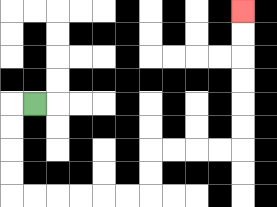{'start': '[1, 4]', 'end': '[10, 0]', 'path_directions': 'L,D,D,D,D,R,R,R,R,R,R,U,U,R,R,R,R,U,U,U,U,U,U', 'path_coordinates': '[[1, 4], [0, 4], [0, 5], [0, 6], [0, 7], [0, 8], [1, 8], [2, 8], [3, 8], [4, 8], [5, 8], [6, 8], [6, 7], [6, 6], [7, 6], [8, 6], [9, 6], [10, 6], [10, 5], [10, 4], [10, 3], [10, 2], [10, 1], [10, 0]]'}